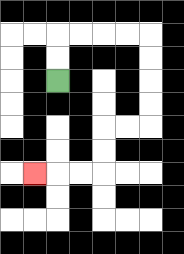{'start': '[2, 3]', 'end': '[1, 7]', 'path_directions': 'U,U,R,R,R,R,D,D,D,D,L,L,D,D,L,L,L', 'path_coordinates': '[[2, 3], [2, 2], [2, 1], [3, 1], [4, 1], [5, 1], [6, 1], [6, 2], [6, 3], [6, 4], [6, 5], [5, 5], [4, 5], [4, 6], [4, 7], [3, 7], [2, 7], [1, 7]]'}